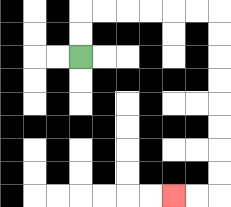{'start': '[3, 2]', 'end': '[7, 8]', 'path_directions': 'U,U,R,R,R,R,R,R,D,D,D,D,D,D,D,D,L,L', 'path_coordinates': '[[3, 2], [3, 1], [3, 0], [4, 0], [5, 0], [6, 0], [7, 0], [8, 0], [9, 0], [9, 1], [9, 2], [9, 3], [9, 4], [9, 5], [9, 6], [9, 7], [9, 8], [8, 8], [7, 8]]'}